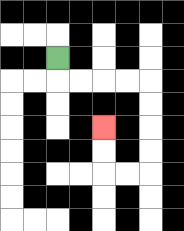{'start': '[2, 2]', 'end': '[4, 5]', 'path_directions': 'D,R,R,R,R,D,D,D,D,L,L,U,U', 'path_coordinates': '[[2, 2], [2, 3], [3, 3], [4, 3], [5, 3], [6, 3], [6, 4], [6, 5], [6, 6], [6, 7], [5, 7], [4, 7], [4, 6], [4, 5]]'}